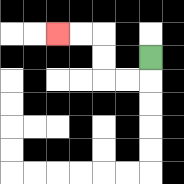{'start': '[6, 2]', 'end': '[2, 1]', 'path_directions': 'D,L,L,U,U,L,L', 'path_coordinates': '[[6, 2], [6, 3], [5, 3], [4, 3], [4, 2], [4, 1], [3, 1], [2, 1]]'}